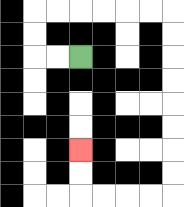{'start': '[3, 2]', 'end': '[3, 6]', 'path_directions': 'L,L,U,U,R,R,R,R,R,R,D,D,D,D,D,D,D,D,L,L,L,L,U,U', 'path_coordinates': '[[3, 2], [2, 2], [1, 2], [1, 1], [1, 0], [2, 0], [3, 0], [4, 0], [5, 0], [6, 0], [7, 0], [7, 1], [7, 2], [7, 3], [7, 4], [7, 5], [7, 6], [7, 7], [7, 8], [6, 8], [5, 8], [4, 8], [3, 8], [3, 7], [3, 6]]'}